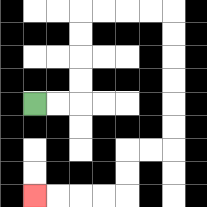{'start': '[1, 4]', 'end': '[1, 8]', 'path_directions': 'R,R,U,U,U,U,R,R,R,R,D,D,D,D,D,D,L,L,D,D,L,L,L,L', 'path_coordinates': '[[1, 4], [2, 4], [3, 4], [3, 3], [3, 2], [3, 1], [3, 0], [4, 0], [5, 0], [6, 0], [7, 0], [7, 1], [7, 2], [7, 3], [7, 4], [7, 5], [7, 6], [6, 6], [5, 6], [5, 7], [5, 8], [4, 8], [3, 8], [2, 8], [1, 8]]'}